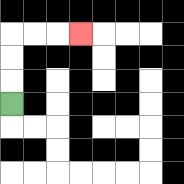{'start': '[0, 4]', 'end': '[3, 1]', 'path_directions': 'U,U,U,R,R,R', 'path_coordinates': '[[0, 4], [0, 3], [0, 2], [0, 1], [1, 1], [2, 1], [3, 1]]'}